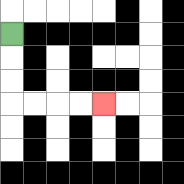{'start': '[0, 1]', 'end': '[4, 4]', 'path_directions': 'D,D,D,R,R,R,R', 'path_coordinates': '[[0, 1], [0, 2], [0, 3], [0, 4], [1, 4], [2, 4], [3, 4], [4, 4]]'}